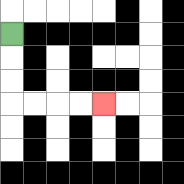{'start': '[0, 1]', 'end': '[4, 4]', 'path_directions': 'D,D,D,R,R,R,R', 'path_coordinates': '[[0, 1], [0, 2], [0, 3], [0, 4], [1, 4], [2, 4], [3, 4], [4, 4]]'}